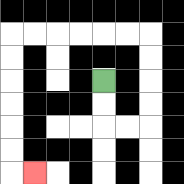{'start': '[4, 3]', 'end': '[1, 7]', 'path_directions': 'D,D,R,R,U,U,U,U,L,L,L,L,L,L,D,D,D,D,D,D,R', 'path_coordinates': '[[4, 3], [4, 4], [4, 5], [5, 5], [6, 5], [6, 4], [6, 3], [6, 2], [6, 1], [5, 1], [4, 1], [3, 1], [2, 1], [1, 1], [0, 1], [0, 2], [0, 3], [0, 4], [0, 5], [0, 6], [0, 7], [1, 7]]'}